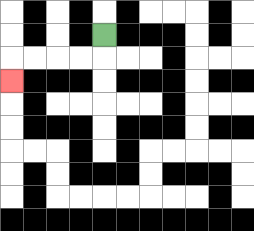{'start': '[4, 1]', 'end': '[0, 3]', 'path_directions': 'D,L,L,L,L,D', 'path_coordinates': '[[4, 1], [4, 2], [3, 2], [2, 2], [1, 2], [0, 2], [0, 3]]'}